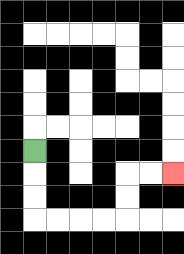{'start': '[1, 6]', 'end': '[7, 7]', 'path_directions': 'D,D,D,R,R,R,R,U,U,R,R', 'path_coordinates': '[[1, 6], [1, 7], [1, 8], [1, 9], [2, 9], [3, 9], [4, 9], [5, 9], [5, 8], [5, 7], [6, 7], [7, 7]]'}